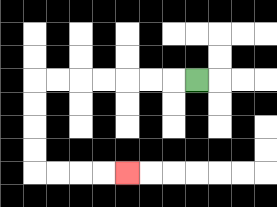{'start': '[8, 3]', 'end': '[5, 7]', 'path_directions': 'L,L,L,L,L,L,L,D,D,D,D,R,R,R,R', 'path_coordinates': '[[8, 3], [7, 3], [6, 3], [5, 3], [4, 3], [3, 3], [2, 3], [1, 3], [1, 4], [1, 5], [1, 6], [1, 7], [2, 7], [3, 7], [4, 7], [5, 7]]'}